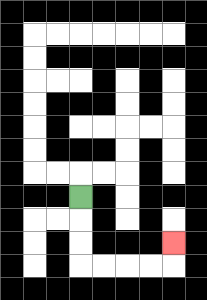{'start': '[3, 8]', 'end': '[7, 10]', 'path_directions': 'D,D,D,R,R,R,R,U', 'path_coordinates': '[[3, 8], [3, 9], [3, 10], [3, 11], [4, 11], [5, 11], [6, 11], [7, 11], [7, 10]]'}